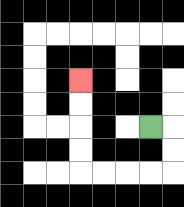{'start': '[6, 5]', 'end': '[3, 3]', 'path_directions': 'R,D,D,L,L,L,L,U,U,U,U', 'path_coordinates': '[[6, 5], [7, 5], [7, 6], [7, 7], [6, 7], [5, 7], [4, 7], [3, 7], [3, 6], [3, 5], [3, 4], [3, 3]]'}